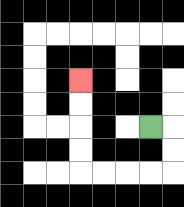{'start': '[6, 5]', 'end': '[3, 3]', 'path_directions': 'R,D,D,L,L,L,L,U,U,U,U', 'path_coordinates': '[[6, 5], [7, 5], [7, 6], [7, 7], [6, 7], [5, 7], [4, 7], [3, 7], [3, 6], [3, 5], [3, 4], [3, 3]]'}